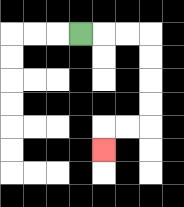{'start': '[3, 1]', 'end': '[4, 6]', 'path_directions': 'R,R,R,D,D,D,D,L,L,D', 'path_coordinates': '[[3, 1], [4, 1], [5, 1], [6, 1], [6, 2], [6, 3], [6, 4], [6, 5], [5, 5], [4, 5], [4, 6]]'}